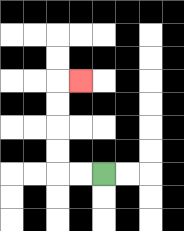{'start': '[4, 7]', 'end': '[3, 3]', 'path_directions': 'L,L,U,U,U,U,R', 'path_coordinates': '[[4, 7], [3, 7], [2, 7], [2, 6], [2, 5], [2, 4], [2, 3], [3, 3]]'}